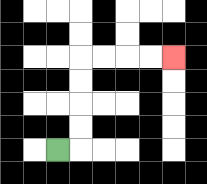{'start': '[2, 6]', 'end': '[7, 2]', 'path_directions': 'R,U,U,U,U,R,R,R,R', 'path_coordinates': '[[2, 6], [3, 6], [3, 5], [3, 4], [3, 3], [3, 2], [4, 2], [5, 2], [6, 2], [7, 2]]'}